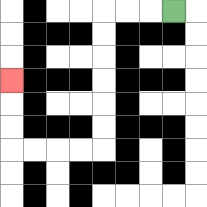{'start': '[7, 0]', 'end': '[0, 3]', 'path_directions': 'L,L,L,D,D,D,D,D,D,L,L,L,L,U,U,U', 'path_coordinates': '[[7, 0], [6, 0], [5, 0], [4, 0], [4, 1], [4, 2], [4, 3], [4, 4], [4, 5], [4, 6], [3, 6], [2, 6], [1, 6], [0, 6], [0, 5], [0, 4], [0, 3]]'}